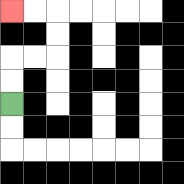{'start': '[0, 4]', 'end': '[0, 0]', 'path_directions': 'U,U,R,R,U,U,L,L', 'path_coordinates': '[[0, 4], [0, 3], [0, 2], [1, 2], [2, 2], [2, 1], [2, 0], [1, 0], [0, 0]]'}